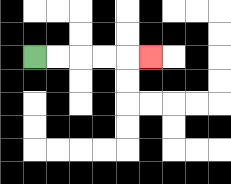{'start': '[1, 2]', 'end': '[6, 2]', 'path_directions': 'R,R,R,R,R', 'path_coordinates': '[[1, 2], [2, 2], [3, 2], [4, 2], [5, 2], [6, 2]]'}